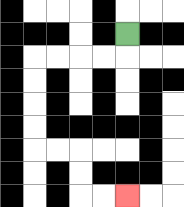{'start': '[5, 1]', 'end': '[5, 8]', 'path_directions': 'D,L,L,L,L,D,D,D,D,R,R,D,D,R,R', 'path_coordinates': '[[5, 1], [5, 2], [4, 2], [3, 2], [2, 2], [1, 2], [1, 3], [1, 4], [1, 5], [1, 6], [2, 6], [3, 6], [3, 7], [3, 8], [4, 8], [5, 8]]'}